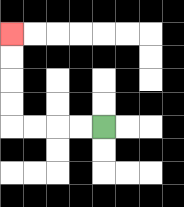{'start': '[4, 5]', 'end': '[0, 1]', 'path_directions': 'L,L,L,L,U,U,U,U', 'path_coordinates': '[[4, 5], [3, 5], [2, 5], [1, 5], [0, 5], [0, 4], [0, 3], [0, 2], [0, 1]]'}